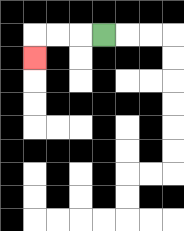{'start': '[4, 1]', 'end': '[1, 2]', 'path_directions': 'L,L,L,D', 'path_coordinates': '[[4, 1], [3, 1], [2, 1], [1, 1], [1, 2]]'}